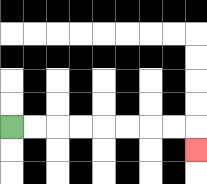{'start': '[0, 5]', 'end': '[8, 6]', 'path_directions': 'R,R,R,R,R,R,R,R,D', 'path_coordinates': '[[0, 5], [1, 5], [2, 5], [3, 5], [4, 5], [5, 5], [6, 5], [7, 5], [8, 5], [8, 6]]'}